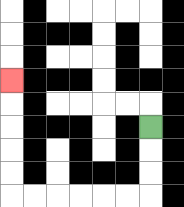{'start': '[6, 5]', 'end': '[0, 3]', 'path_directions': 'D,D,D,L,L,L,L,L,L,U,U,U,U,U', 'path_coordinates': '[[6, 5], [6, 6], [6, 7], [6, 8], [5, 8], [4, 8], [3, 8], [2, 8], [1, 8], [0, 8], [0, 7], [0, 6], [0, 5], [0, 4], [0, 3]]'}